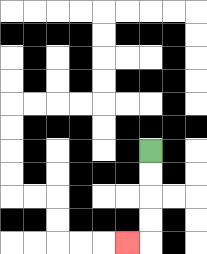{'start': '[6, 6]', 'end': '[5, 10]', 'path_directions': 'D,D,D,D,L', 'path_coordinates': '[[6, 6], [6, 7], [6, 8], [6, 9], [6, 10], [5, 10]]'}